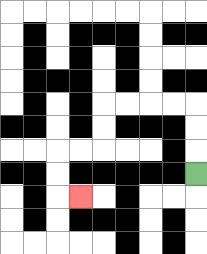{'start': '[8, 7]', 'end': '[3, 8]', 'path_directions': 'U,U,U,L,L,L,L,D,D,L,L,D,D,R', 'path_coordinates': '[[8, 7], [8, 6], [8, 5], [8, 4], [7, 4], [6, 4], [5, 4], [4, 4], [4, 5], [4, 6], [3, 6], [2, 6], [2, 7], [2, 8], [3, 8]]'}